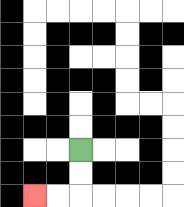{'start': '[3, 6]', 'end': '[1, 8]', 'path_directions': 'D,D,L,L', 'path_coordinates': '[[3, 6], [3, 7], [3, 8], [2, 8], [1, 8]]'}